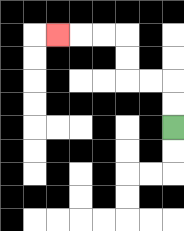{'start': '[7, 5]', 'end': '[2, 1]', 'path_directions': 'U,U,L,L,U,U,L,L,L', 'path_coordinates': '[[7, 5], [7, 4], [7, 3], [6, 3], [5, 3], [5, 2], [5, 1], [4, 1], [3, 1], [2, 1]]'}